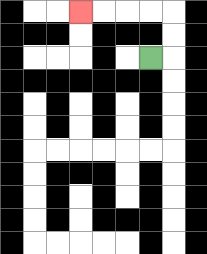{'start': '[6, 2]', 'end': '[3, 0]', 'path_directions': 'R,U,U,L,L,L,L', 'path_coordinates': '[[6, 2], [7, 2], [7, 1], [7, 0], [6, 0], [5, 0], [4, 0], [3, 0]]'}